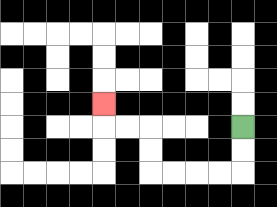{'start': '[10, 5]', 'end': '[4, 4]', 'path_directions': 'D,D,L,L,L,L,U,U,L,L,U', 'path_coordinates': '[[10, 5], [10, 6], [10, 7], [9, 7], [8, 7], [7, 7], [6, 7], [6, 6], [6, 5], [5, 5], [4, 5], [4, 4]]'}